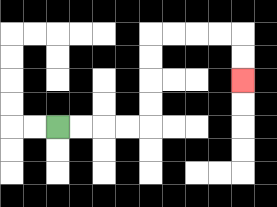{'start': '[2, 5]', 'end': '[10, 3]', 'path_directions': 'R,R,R,R,U,U,U,U,R,R,R,R,D,D', 'path_coordinates': '[[2, 5], [3, 5], [4, 5], [5, 5], [6, 5], [6, 4], [6, 3], [6, 2], [6, 1], [7, 1], [8, 1], [9, 1], [10, 1], [10, 2], [10, 3]]'}